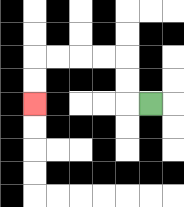{'start': '[6, 4]', 'end': '[1, 4]', 'path_directions': 'L,U,U,L,L,L,L,D,D', 'path_coordinates': '[[6, 4], [5, 4], [5, 3], [5, 2], [4, 2], [3, 2], [2, 2], [1, 2], [1, 3], [1, 4]]'}